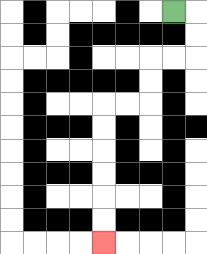{'start': '[7, 0]', 'end': '[4, 10]', 'path_directions': 'R,D,D,L,L,D,D,L,L,D,D,D,D,D,D', 'path_coordinates': '[[7, 0], [8, 0], [8, 1], [8, 2], [7, 2], [6, 2], [6, 3], [6, 4], [5, 4], [4, 4], [4, 5], [4, 6], [4, 7], [4, 8], [4, 9], [4, 10]]'}